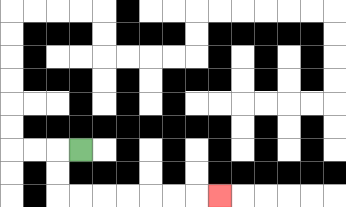{'start': '[3, 6]', 'end': '[9, 8]', 'path_directions': 'L,D,D,R,R,R,R,R,R,R', 'path_coordinates': '[[3, 6], [2, 6], [2, 7], [2, 8], [3, 8], [4, 8], [5, 8], [6, 8], [7, 8], [8, 8], [9, 8]]'}